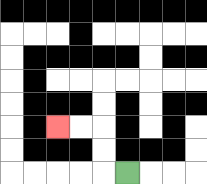{'start': '[5, 7]', 'end': '[2, 5]', 'path_directions': 'L,U,U,L,L', 'path_coordinates': '[[5, 7], [4, 7], [4, 6], [4, 5], [3, 5], [2, 5]]'}